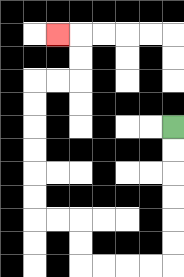{'start': '[7, 5]', 'end': '[2, 1]', 'path_directions': 'D,D,D,D,D,D,L,L,L,L,U,U,L,L,U,U,U,U,U,U,R,R,U,U,L', 'path_coordinates': '[[7, 5], [7, 6], [7, 7], [7, 8], [7, 9], [7, 10], [7, 11], [6, 11], [5, 11], [4, 11], [3, 11], [3, 10], [3, 9], [2, 9], [1, 9], [1, 8], [1, 7], [1, 6], [1, 5], [1, 4], [1, 3], [2, 3], [3, 3], [3, 2], [3, 1], [2, 1]]'}